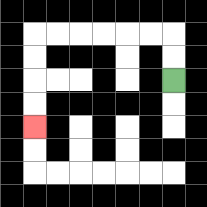{'start': '[7, 3]', 'end': '[1, 5]', 'path_directions': 'U,U,L,L,L,L,L,L,D,D,D,D', 'path_coordinates': '[[7, 3], [7, 2], [7, 1], [6, 1], [5, 1], [4, 1], [3, 1], [2, 1], [1, 1], [1, 2], [1, 3], [1, 4], [1, 5]]'}